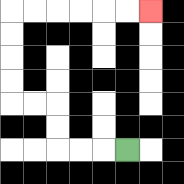{'start': '[5, 6]', 'end': '[6, 0]', 'path_directions': 'L,L,L,U,U,L,L,U,U,U,U,R,R,R,R,R,R', 'path_coordinates': '[[5, 6], [4, 6], [3, 6], [2, 6], [2, 5], [2, 4], [1, 4], [0, 4], [0, 3], [0, 2], [0, 1], [0, 0], [1, 0], [2, 0], [3, 0], [4, 0], [5, 0], [6, 0]]'}